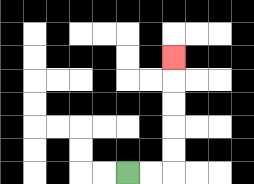{'start': '[5, 7]', 'end': '[7, 2]', 'path_directions': 'R,R,U,U,U,U,U', 'path_coordinates': '[[5, 7], [6, 7], [7, 7], [7, 6], [7, 5], [7, 4], [7, 3], [7, 2]]'}